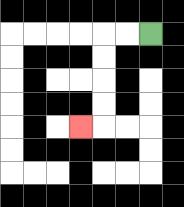{'start': '[6, 1]', 'end': '[3, 5]', 'path_directions': 'L,L,D,D,D,D,L', 'path_coordinates': '[[6, 1], [5, 1], [4, 1], [4, 2], [4, 3], [4, 4], [4, 5], [3, 5]]'}